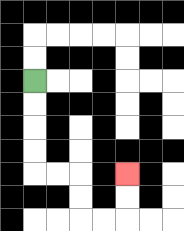{'start': '[1, 3]', 'end': '[5, 7]', 'path_directions': 'D,D,D,D,R,R,D,D,R,R,U,U', 'path_coordinates': '[[1, 3], [1, 4], [1, 5], [1, 6], [1, 7], [2, 7], [3, 7], [3, 8], [3, 9], [4, 9], [5, 9], [5, 8], [5, 7]]'}